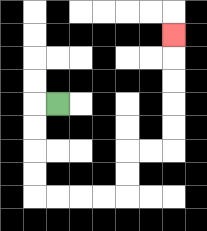{'start': '[2, 4]', 'end': '[7, 1]', 'path_directions': 'L,D,D,D,D,R,R,R,R,U,U,R,R,U,U,U,U,U', 'path_coordinates': '[[2, 4], [1, 4], [1, 5], [1, 6], [1, 7], [1, 8], [2, 8], [3, 8], [4, 8], [5, 8], [5, 7], [5, 6], [6, 6], [7, 6], [7, 5], [7, 4], [7, 3], [7, 2], [7, 1]]'}